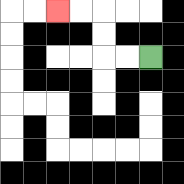{'start': '[6, 2]', 'end': '[2, 0]', 'path_directions': 'L,L,U,U,L,L', 'path_coordinates': '[[6, 2], [5, 2], [4, 2], [4, 1], [4, 0], [3, 0], [2, 0]]'}